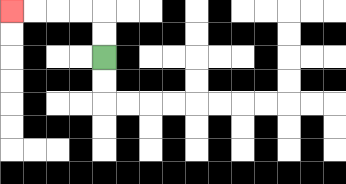{'start': '[4, 2]', 'end': '[0, 0]', 'path_directions': 'U,U,L,L,L,L', 'path_coordinates': '[[4, 2], [4, 1], [4, 0], [3, 0], [2, 0], [1, 0], [0, 0]]'}